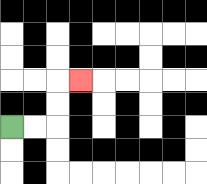{'start': '[0, 5]', 'end': '[3, 3]', 'path_directions': 'R,R,U,U,R', 'path_coordinates': '[[0, 5], [1, 5], [2, 5], [2, 4], [2, 3], [3, 3]]'}